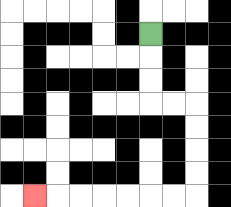{'start': '[6, 1]', 'end': '[1, 8]', 'path_directions': 'D,D,D,R,R,D,D,D,D,L,L,L,L,L,L,L', 'path_coordinates': '[[6, 1], [6, 2], [6, 3], [6, 4], [7, 4], [8, 4], [8, 5], [8, 6], [8, 7], [8, 8], [7, 8], [6, 8], [5, 8], [4, 8], [3, 8], [2, 8], [1, 8]]'}